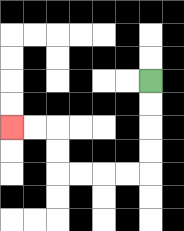{'start': '[6, 3]', 'end': '[0, 5]', 'path_directions': 'D,D,D,D,L,L,L,L,U,U,L,L', 'path_coordinates': '[[6, 3], [6, 4], [6, 5], [6, 6], [6, 7], [5, 7], [4, 7], [3, 7], [2, 7], [2, 6], [2, 5], [1, 5], [0, 5]]'}